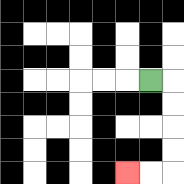{'start': '[6, 3]', 'end': '[5, 7]', 'path_directions': 'R,D,D,D,D,L,L', 'path_coordinates': '[[6, 3], [7, 3], [7, 4], [7, 5], [7, 6], [7, 7], [6, 7], [5, 7]]'}